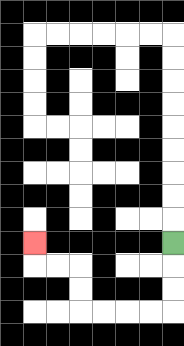{'start': '[7, 10]', 'end': '[1, 10]', 'path_directions': 'D,D,D,L,L,L,L,U,U,L,L,U', 'path_coordinates': '[[7, 10], [7, 11], [7, 12], [7, 13], [6, 13], [5, 13], [4, 13], [3, 13], [3, 12], [3, 11], [2, 11], [1, 11], [1, 10]]'}